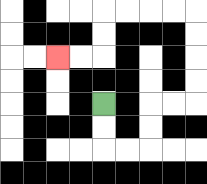{'start': '[4, 4]', 'end': '[2, 2]', 'path_directions': 'D,D,R,R,U,U,R,R,U,U,U,U,L,L,L,L,D,D,L,L', 'path_coordinates': '[[4, 4], [4, 5], [4, 6], [5, 6], [6, 6], [6, 5], [6, 4], [7, 4], [8, 4], [8, 3], [8, 2], [8, 1], [8, 0], [7, 0], [6, 0], [5, 0], [4, 0], [4, 1], [4, 2], [3, 2], [2, 2]]'}